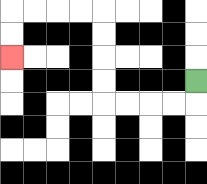{'start': '[8, 3]', 'end': '[0, 2]', 'path_directions': 'D,L,L,L,L,U,U,U,U,L,L,L,L,D,D', 'path_coordinates': '[[8, 3], [8, 4], [7, 4], [6, 4], [5, 4], [4, 4], [4, 3], [4, 2], [4, 1], [4, 0], [3, 0], [2, 0], [1, 0], [0, 0], [0, 1], [0, 2]]'}